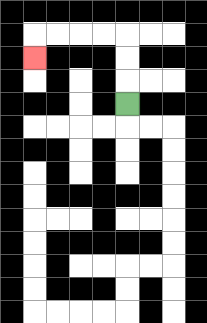{'start': '[5, 4]', 'end': '[1, 2]', 'path_directions': 'U,U,U,L,L,L,L,D', 'path_coordinates': '[[5, 4], [5, 3], [5, 2], [5, 1], [4, 1], [3, 1], [2, 1], [1, 1], [1, 2]]'}